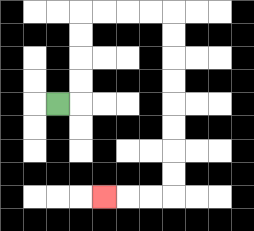{'start': '[2, 4]', 'end': '[4, 8]', 'path_directions': 'R,U,U,U,U,R,R,R,R,D,D,D,D,D,D,D,D,L,L,L', 'path_coordinates': '[[2, 4], [3, 4], [3, 3], [3, 2], [3, 1], [3, 0], [4, 0], [5, 0], [6, 0], [7, 0], [7, 1], [7, 2], [7, 3], [7, 4], [7, 5], [7, 6], [7, 7], [7, 8], [6, 8], [5, 8], [4, 8]]'}